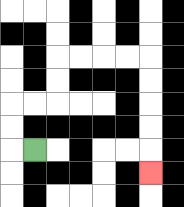{'start': '[1, 6]', 'end': '[6, 7]', 'path_directions': 'L,U,U,R,R,U,U,R,R,R,R,D,D,D,D,D', 'path_coordinates': '[[1, 6], [0, 6], [0, 5], [0, 4], [1, 4], [2, 4], [2, 3], [2, 2], [3, 2], [4, 2], [5, 2], [6, 2], [6, 3], [6, 4], [6, 5], [6, 6], [6, 7]]'}